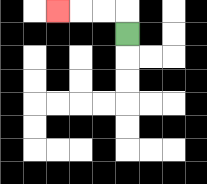{'start': '[5, 1]', 'end': '[2, 0]', 'path_directions': 'U,L,L,L', 'path_coordinates': '[[5, 1], [5, 0], [4, 0], [3, 0], [2, 0]]'}